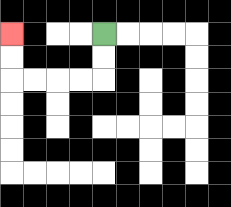{'start': '[4, 1]', 'end': '[0, 1]', 'path_directions': 'D,D,L,L,L,L,U,U', 'path_coordinates': '[[4, 1], [4, 2], [4, 3], [3, 3], [2, 3], [1, 3], [0, 3], [0, 2], [0, 1]]'}